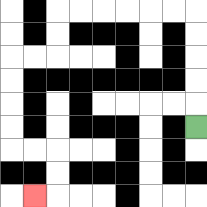{'start': '[8, 5]', 'end': '[1, 8]', 'path_directions': 'U,U,U,U,U,L,L,L,L,L,L,D,D,L,L,D,D,D,D,R,R,D,D,L', 'path_coordinates': '[[8, 5], [8, 4], [8, 3], [8, 2], [8, 1], [8, 0], [7, 0], [6, 0], [5, 0], [4, 0], [3, 0], [2, 0], [2, 1], [2, 2], [1, 2], [0, 2], [0, 3], [0, 4], [0, 5], [0, 6], [1, 6], [2, 6], [2, 7], [2, 8], [1, 8]]'}